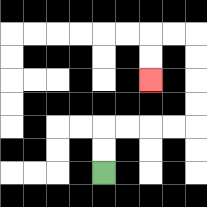{'start': '[4, 7]', 'end': '[6, 3]', 'path_directions': 'U,U,R,R,R,R,U,U,U,U,L,L,D,D', 'path_coordinates': '[[4, 7], [4, 6], [4, 5], [5, 5], [6, 5], [7, 5], [8, 5], [8, 4], [8, 3], [8, 2], [8, 1], [7, 1], [6, 1], [6, 2], [6, 3]]'}